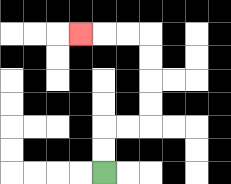{'start': '[4, 7]', 'end': '[3, 1]', 'path_directions': 'U,U,R,R,U,U,U,U,L,L,L', 'path_coordinates': '[[4, 7], [4, 6], [4, 5], [5, 5], [6, 5], [6, 4], [6, 3], [6, 2], [6, 1], [5, 1], [4, 1], [3, 1]]'}